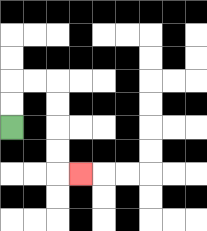{'start': '[0, 5]', 'end': '[3, 7]', 'path_directions': 'U,U,R,R,D,D,D,D,R', 'path_coordinates': '[[0, 5], [0, 4], [0, 3], [1, 3], [2, 3], [2, 4], [2, 5], [2, 6], [2, 7], [3, 7]]'}